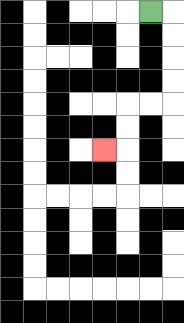{'start': '[6, 0]', 'end': '[4, 6]', 'path_directions': 'R,D,D,D,D,L,L,D,D,L', 'path_coordinates': '[[6, 0], [7, 0], [7, 1], [7, 2], [7, 3], [7, 4], [6, 4], [5, 4], [5, 5], [5, 6], [4, 6]]'}